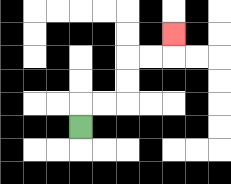{'start': '[3, 5]', 'end': '[7, 1]', 'path_directions': 'U,R,R,U,U,R,R,U', 'path_coordinates': '[[3, 5], [3, 4], [4, 4], [5, 4], [5, 3], [5, 2], [6, 2], [7, 2], [7, 1]]'}